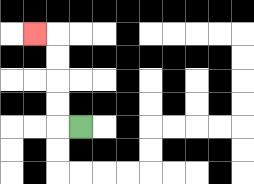{'start': '[3, 5]', 'end': '[1, 1]', 'path_directions': 'L,U,U,U,U,L', 'path_coordinates': '[[3, 5], [2, 5], [2, 4], [2, 3], [2, 2], [2, 1], [1, 1]]'}